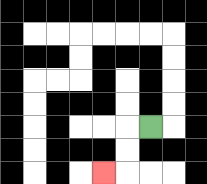{'start': '[6, 5]', 'end': '[4, 7]', 'path_directions': 'L,D,D,L', 'path_coordinates': '[[6, 5], [5, 5], [5, 6], [5, 7], [4, 7]]'}